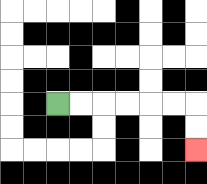{'start': '[2, 4]', 'end': '[8, 6]', 'path_directions': 'R,R,R,R,R,R,D,D', 'path_coordinates': '[[2, 4], [3, 4], [4, 4], [5, 4], [6, 4], [7, 4], [8, 4], [8, 5], [8, 6]]'}